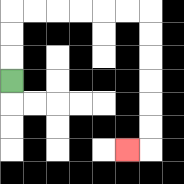{'start': '[0, 3]', 'end': '[5, 6]', 'path_directions': 'U,U,U,R,R,R,R,R,R,D,D,D,D,D,D,L', 'path_coordinates': '[[0, 3], [0, 2], [0, 1], [0, 0], [1, 0], [2, 0], [3, 0], [4, 0], [5, 0], [6, 0], [6, 1], [6, 2], [6, 3], [6, 4], [6, 5], [6, 6], [5, 6]]'}